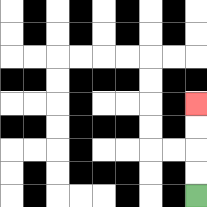{'start': '[8, 8]', 'end': '[8, 4]', 'path_directions': 'U,U,U,U', 'path_coordinates': '[[8, 8], [8, 7], [8, 6], [8, 5], [8, 4]]'}